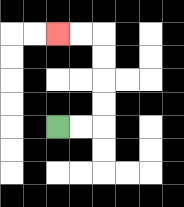{'start': '[2, 5]', 'end': '[2, 1]', 'path_directions': 'R,R,U,U,U,U,L,L', 'path_coordinates': '[[2, 5], [3, 5], [4, 5], [4, 4], [4, 3], [4, 2], [4, 1], [3, 1], [2, 1]]'}